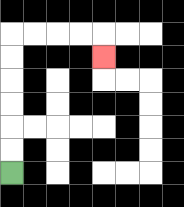{'start': '[0, 7]', 'end': '[4, 2]', 'path_directions': 'U,U,U,U,U,U,R,R,R,R,D', 'path_coordinates': '[[0, 7], [0, 6], [0, 5], [0, 4], [0, 3], [0, 2], [0, 1], [1, 1], [2, 1], [3, 1], [4, 1], [4, 2]]'}